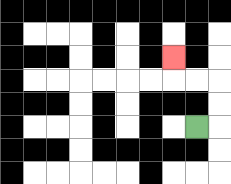{'start': '[8, 5]', 'end': '[7, 2]', 'path_directions': 'R,U,U,L,L,U', 'path_coordinates': '[[8, 5], [9, 5], [9, 4], [9, 3], [8, 3], [7, 3], [7, 2]]'}